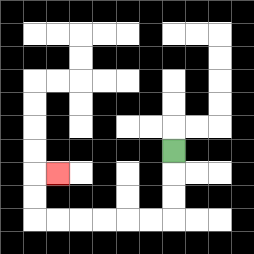{'start': '[7, 6]', 'end': '[2, 7]', 'path_directions': 'D,D,D,L,L,L,L,L,L,U,U,R', 'path_coordinates': '[[7, 6], [7, 7], [7, 8], [7, 9], [6, 9], [5, 9], [4, 9], [3, 9], [2, 9], [1, 9], [1, 8], [1, 7], [2, 7]]'}